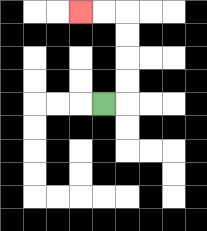{'start': '[4, 4]', 'end': '[3, 0]', 'path_directions': 'R,U,U,U,U,L,L', 'path_coordinates': '[[4, 4], [5, 4], [5, 3], [5, 2], [5, 1], [5, 0], [4, 0], [3, 0]]'}